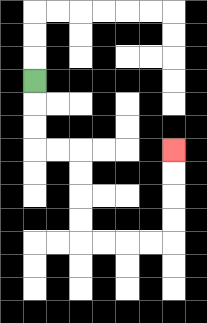{'start': '[1, 3]', 'end': '[7, 6]', 'path_directions': 'D,D,D,R,R,D,D,D,D,R,R,R,R,U,U,U,U', 'path_coordinates': '[[1, 3], [1, 4], [1, 5], [1, 6], [2, 6], [3, 6], [3, 7], [3, 8], [3, 9], [3, 10], [4, 10], [5, 10], [6, 10], [7, 10], [7, 9], [7, 8], [7, 7], [7, 6]]'}